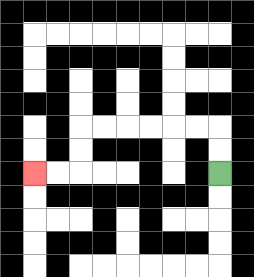{'start': '[9, 7]', 'end': '[1, 7]', 'path_directions': 'U,U,L,L,L,L,L,L,D,D,L,L', 'path_coordinates': '[[9, 7], [9, 6], [9, 5], [8, 5], [7, 5], [6, 5], [5, 5], [4, 5], [3, 5], [3, 6], [3, 7], [2, 7], [1, 7]]'}